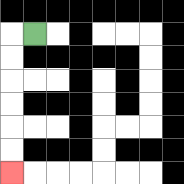{'start': '[1, 1]', 'end': '[0, 7]', 'path_directions': 'L,D,D,D,D,D,D', 'path_coordinates': '[[1, 1], [0, 1], [0, 2], [0, 3], [0, 4], [0, 5], [0, 6], [0, 7]]'}